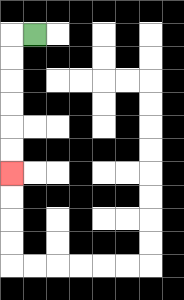{'start': '[1, 1]', 'end': '[0, 7]', 'path_directions': 'L,D,D,D,D,D,D', 'path_coordinates': '[[1, 1], [0, 1], [0, 2], [0, 3], [0, 4], [0, 5], [0, 6], [0, 7]]'}